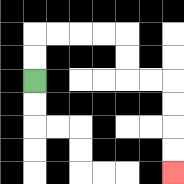{'start': '[1, 3]', 'end': '[7, 7]', 'path_directions': 'U,U,R,R,R,R,D,D,R,R,D,D,D,D', 'path_coordinates': '[[1, 3], [1, 2], [1, 1], [2, 1], [3, 1], [4, 1], [5, 1], [5, 2], [5, 3], [6, 3], [7, 3], [7, 4], [7, 5], [7, 6], [7, 7]]'}